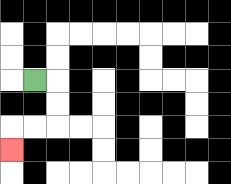{'start': '[1, 3]', 'end': '[0, 6]', 'path_directions': 'R,D,D,L,L,D', 'path_coordinates': '[[1, 3], [2, 3], [2, 4], [2, 5], [1, 5], [0, 5], [0, 6]]'}